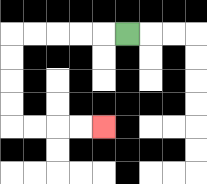{'start': '[5, 1]', 'end': '[4, 5]', 'path_directions': 'L,L,L,L,L,D,D,D,D,R,R,R,R', 'path_coordinates': '[[5, 1], [4, 1], [3, 1], [2, 1], [1, 1], [0, 1], [0, 2], [0, 3], [0, 4], [0, 5], [1, 5], [2, 5], [3, 5], [4, 5]]'}